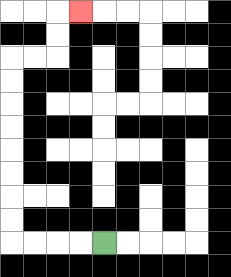{'start': '[4, 10]', 'end': '[3, 0]', 'path_directions': 'L,L,L,L,U,U,U,U,U,U,U,U,R,R,U,U,R', 'path_coordinates': '[[4, 10], [3, 10], [2, 10], [1, 10], [0, 10], [0, 9], [0, 8], [0, 7], [0, 6], [0, 5], [0, 4], [0, 3], [0, 2], [1, 2], [2, 2], [2, 1], [2, 0], [3, 0]]'}